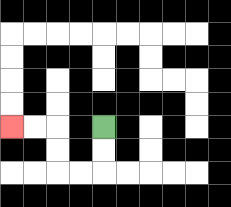{'start': '[4, 5]', 'end': '[0, 5]', 'path_directions': 'D,D,L,L,U,U,L,L', 'path_coordinates': '[[4, 5], [4, 6], [4, 7], [3, 7], [2, 7], [2, 6], [2, 5], [1, 5], [0, 5]]'}